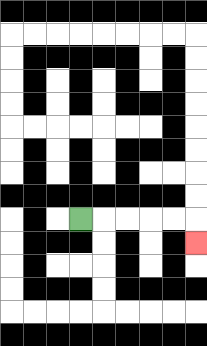{'start': '[3, 9]', 'end': '[8, 10]', 'path_directions': 'R,R,R,R,R,D', 'path_coordinates': '[[3, 9], [4, 9], [5, 9], [6, 9], [7, 9], [8, 9], [8, 10]]'}